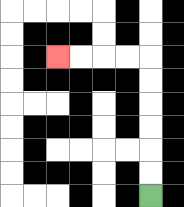{'start': '[6, 8]', 'end': '[2, 2]', 'path_directions': 'U,U,U,U,U,U,L,L,L,L', 'path_coordinates': '[[6, 8], [6, 7], [6, 6], [6, 5], [6, 4], [6, 3], [6, 2], [5, 2], [4, 2], [3, 2], [2, 2]]'}